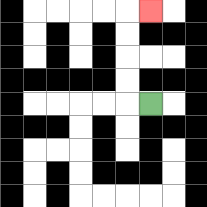{'start': '[6, 4]', 'end': '[6, 0]', 'path_directions': 'L,U,U,U,U,R', 'path_coordinates': '[[6, 4], [5, 4], [5, 3], [5, 2], [5, 1], [5, 0], [6, 0]]'}